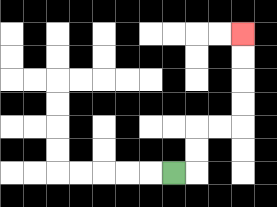{'start': '[7, 7]', 'end': '[10, 1]', 'path_directions': 'R,U,U,R,R,U,U,U,U', 'path_coordinates': '[[7, 7], [8, 7], [8, 6], [8, 5], [9, 5], [10, 5], [10, 4], [10, 3], [10, 2], [10, 1]]'}